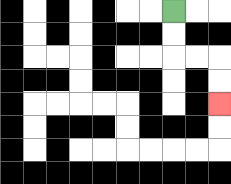{'start': '[7, 0]', 'end': '[9, 4]', 'path_directions': 'D,D,R,R,D,D', 'path_coordinates': '[[7, 0], [7, 1], [7, 2], [8, 2], [9, 2], [9, 3], [9, 4]]'}